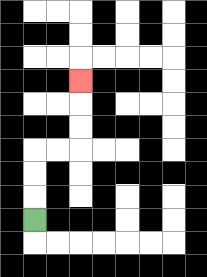{'start': '[1, 9]', 'end': '[3, 3]', 'path_directions': 'U,U,U,R,R,U,U,U', 'path_coordinates': '[[1, 9], [1, 8], [1, 7], [1, 6], [2, 6], [3, 6], [3, 5], [3, 4], [3, 3]]'}